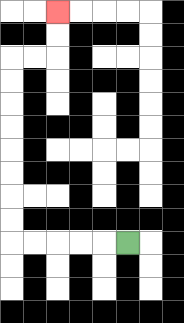{'start': '[5, 10]', 'end': '[2, 0]', 'path_directions': 'L,L,L,L,L,U,U,U,U,U,U,U,U,R,R,U,U', 'path_coordinates': '[[5, 10], [4, 10], [3, 10], [2, 10], [1, 10], [0, 10], [0, 9], [0, 8], [0, 7], [0, 6], [0, 5], [0, 4], [0, 3], [0, 2], [1, 2], [2, 2], [2, 1], [2, 0]]'}